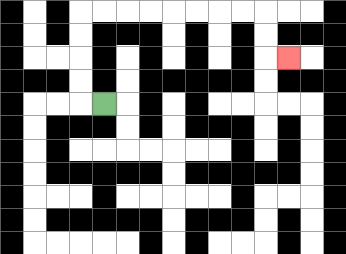{'start': '[4, 4]', 'end': '[12, 2]', 'path_directions': 'L,U,U,U,U,R,R,R,R,R,R,R,R,D,D,R', 'path_coordinates': '[[4, 4], [3, 4], [3, 3], [3, 2], [3, 1], [3, 0], [4, 0], [5, 0], [6, 0], [7, 0], [8, 0], [9, 0], [10, 0], [11, 0], [11, 1], [11, 2], [12, 2]]'}